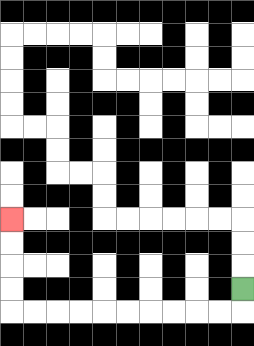{'start': '[10, 12]', 'end': '[0, 9]', 'path_directions': 'D,L,L,L,L,L,L,L,L,L,L,U,U,U,U', 'path_coordinates': '[[10, 12], [10, 13], [9, 13], [8, 13], [7, 13], [6, 13], [5, 13], [4, 13], [3, 13], [2, 13], [1, 13], [0, 13], [0, 12], [0, 11], [0, 10], [0, 9]]'}